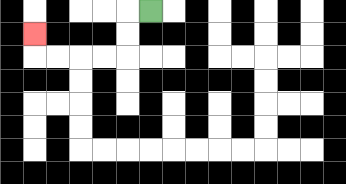{'start': '[6, 0]', 'end': '[1, 1]', 'path_directions': 'L,D,D,L,L,L,L,U', 'path_coordinates': '[[6, 0], [5, 0], [5, 1], [5, 2], [4, 2], [3, 2], [2, 2], [1, 2], [1, 1]]'}